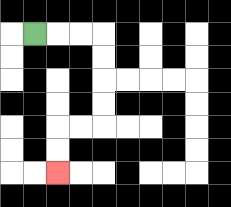{'start': '[1, 1]', 'end': '[2, 7]', 'path_directions': 'R,R,R,D,D,D,D,L,L,D,D', 'path_coordinates': '[[1, 1], [2, 1], [3, 1], [4, 1], [4, 2], [4, 3], [4, 4], [4, 5], [3, 5], [2, 5], [2, 6], [2, 7]]'}